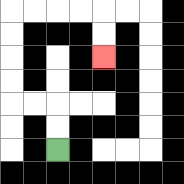{'start': '[2, 6]', 'end': '[4, 2]', 'path_directions': 'U,U,L,L,U,U,U,U,R,R,R,R,D,D', 'path_coordinates': '[[2, 6], [2, 5], [2, 4], [1, 4], [0, 4], [0, 3], [0, 2], [0, 1], [0, 0], [1, 0], [2, 0], [3, 0], [4, 0], [4, 1], [4, 2]]'}